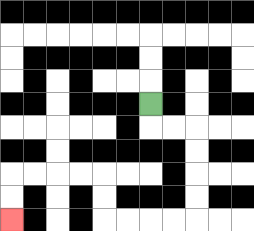{'start': '[6, 4]', 'end': '[0, 9]', 'path_directions': 'D,R,R,D,D,D,D,L,L,L,L,U,U,L,L,L,L,D,D', 'path_coordinates': '[[6, 4], [6, 5], [7, 5], [8, 5], [8, 6], [8, 7], [8, 8], [8, 9], [7, 9], [6, 9], [5, 9], [4, 9], [4, 8], [4, 7], [3, 7], [2, 7], [1, 7], [0, 7], [0, 8], [0, 9]]'}